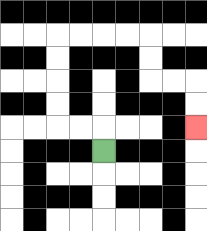{'start': '[4, 6]', 'end': '[8, 5]', 'path_directions': 'U,L,L,U,U,U,U,R,R,R,R,D,D,R,R,D,D', 'path_coordinates': '[[4, 6], [4, 5], [3, 5], [2, 5], [2, 4], [2, 3], [2, 2], [2, 1], [3, 1], [4, 1], [5, 1], [6, 1], [6, 2], [6, 3], [7, 3], [8, 3], [8, 4], [8, 5]]'}